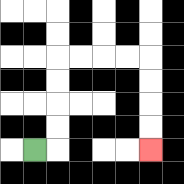{'start': '[1, 6]', 'end': '[6, 6]', 'path_directions': 'R,U,U,U,U,R,R,R,R,D,D,D,D', 'path_coordinates': '[[1, 6], [2, 6], [2, 5], [2, 4], [2, 3], [2, 2], [3, 2], [4, 2], [5, 2], [6, 2], [6, 3], [6, 4], [6, 5], [6, 6]]'}